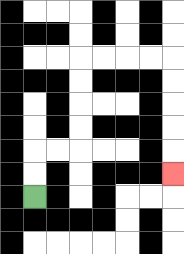{'start': '[1, 8]', 'end': '[7, 7]', 'path_directions': 'U,U,R,R,U,U,U,U,R,R,R,R,D,D,D,D,D', 'path_coordinates': '[[1, 8], [1, 7], [1, 6], [2, 6], [3, 6], [3, 5], [3, 4], [3, 3], [3, 2], [4, 2], [5, 2], [6, 2], [7, 2], [7, 3], [7, 4], [7, 5], [7, 6], [7, 7]]'}